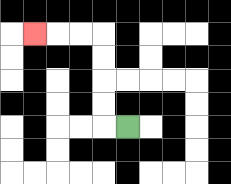{'start': '[5, 5]', 'end': '[1, 1]', 'path_directions': 'L,U,U,U,U,L,L,L', 'path_coordinates': '[[5, 5], [4, 5], [4, 4], [4, 3], [4, 2], [4, 1], [3, 1], [2, 1], [1, 1]]'}